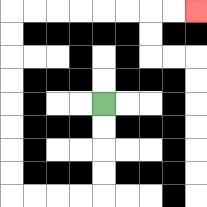{'start': '[4, 4]', 'end': '[8, 0]', 'path_directions': 'D,D,D,D,L,L,L,L,U,U,U,U,U,U,U,U,R,R,R,R,R,R,R,R', 'path_coordinates': '[[4, 4], [4, 5], [4, 6], [4, 7], [4, 8], [3, 8], [2, 8], [1, 8], [0, 8], [0, 7], [0, 6], [0, 5], [0, 4], [0, 3], [0, 2], [0, 1], [0, 0], [1, 0], [2, 0], [3, 0], [4, 0], [5, 0], [6, 0], [7, 0], [8, 0]]'}